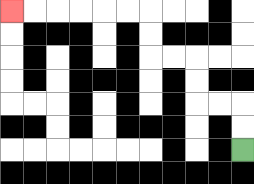{'start': '[10, 6]', 'end': '[0, 0]', 'path_directions': 'U,U,L,L,U,U,L,L,U,U,L,L,L,L,L,L', 'path_coordinates': '[[10, 6], [10, 5], [10, 4], [9, 4], [8, 4], [8, 3], [8, 2], [7, 2], [6, 2], [6, 1], [6, 0], [5, 0], [4, 0], [3, 0], [2, 0], [1, 0], [0, 0]]'}